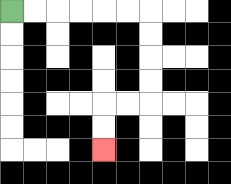{'start': '[0, 0]', 'end': '[4, 6]', 'path_directions': 'R,R,R,R,R,R,D,D,D,D,L,L,D,D', 'path_coordinates': '[[0, 0], [1, 0], [2, 0], [3, 0], [4, 0], [5, 0], [6, 0], [6, 1], [6, 2], [6, 3], [6, 4], [5, 4], [4, 4], [4, 5], [4, 6]]'}